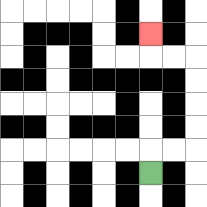{'start': '[6, 7]', 'end': '[6, 1]', 'path_directions': 'U,R,R,U,U,U,U,L,L,U', 'path_coordinates': '[[6, 7], [6, 6], [7, 6], [8, 6], [8, 5], [8, 4], [8, 3], [8, 2], [7, 2], [6, 2], [6, 1]]'}